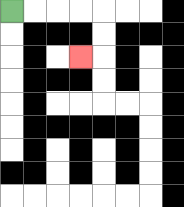{'start': '[0, 0]', 'end': '[3, 2]', 'path_directions': 'R,R,R,R,D,D,L', 'path_coordinates': '[[0, 0], [1, 0], [2, 0], [3, 0], [4, 0], [4, 1], [4, 2], [3, 2]]'}